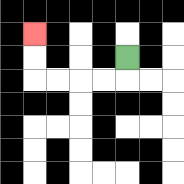{'start': '[5, 2]', 'end': '[1, 1]', 'path_directions': 'D,L,L,L,L,U,U', 'path_coordinates': '[[5, 2], [5, 3], [4, 3], [3, 3], [2, 3], [1, 3], [1, 2], [1, 1]]'}